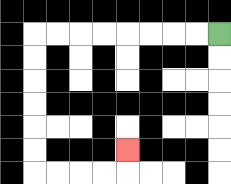{'start': '[9, 1]', 'end': '[5, 6]', 'path_directions': 'L,L,L,L,L,L,L,L,D,D,D,D,D,D,R,R,R,R,U', 'path_coordinates': '[[9, 1], [8, 1], [7, 1], [6, 1], [5, 1], [4, 1], [3, 1], [2, 1], [1, 1], [1, 2], [1, 3], [1, 4], [1, 5], [1, 6], [1, 7], [2, 7], [3, 7], [4, 7], [5, 7], [5, 6]]'}